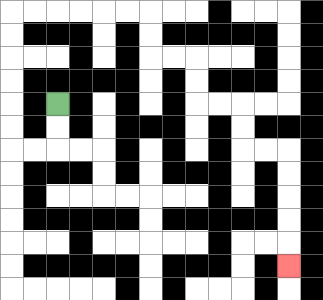{'start': '[2, 4]', 'end': '[12, 11]', 'path_directions': 'D,D,L,L,U,U,U,U,U,U,R,R,R,R,R,R,D,D,R,R,D,D,R,R,D,D,R,R,D,D,D,D,D', 'path_coordinates': '[[2, 4], [2, 5], [2, 6], [1, 6], [0, 6], [0, 5], [0, 4], [0, 3], [0, 2], [0, 1], [0, 0], [1, 0], [2, 0], [3, 0], [4, 0], [5, 0], [6, 0], [6, 1], [6, 2], [7, 2], [8, 2], [8, 3], [8, 4], [9, 4], [10, 4], [10, 5], [10, 6], [11, 6], [12, 6], [12, 7], [12, 8], [12, 9], [12, 10], [12, 11]]'}